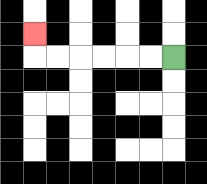{'start': '[7, 2]', 'end': '[1, 1]', 'path_directions': 'L,L,L,L,L,L,U', 'path_coordinates': '[[7, 2], [6, 2], [5, 2], [4, 2], [3, 2], [2, 2], [1, 2], [1, 1]]'}